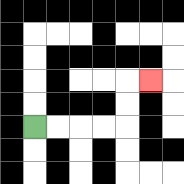{'start': '[1, 5]', 'end': '[6, 3]', 'path_directions': 'R,R,R,R,U,U,R', 'path_coordinates': '[[1, 5], [2, 5], [3, 5], [4, 5], [5, 5], [5, 4], [5, 3], [6, 3]]'}